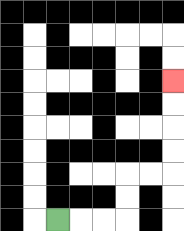{'start': '[2, 9]', 'end': '[7, 3]', 'path_directions': 'R,R,R,U,U,R,R,U,U,U,U', 'path_coordinates': '[[2, 9], [3, 9], [4, 9], [5, 9], [5, 8], [5, 7], [6, 7], [7, 7], [7, 6], [7, 5], [7, 4], [7, 3]]'}